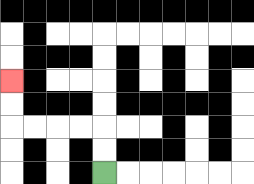{'start': '[4, 7]', 'end': '[0, 3]', 'path_directions': 'U,U,L,L,L,L,U,U', 'path_coordinates': '[[4, 7], [4, 6], [4, 5], [3, 5], [2, 5], [1, 5], [0, 5], [0, 4], [0, 3]]'}